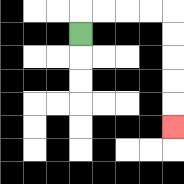{'start': '[3, 1]', 'end': '[7, 5]', 'path_directions': 'U,R,R,R,R,D,D,D,D,D', 'path_coordinates': '[[3, 1], [3, 0], [4, 0], [5, 0], [6, 0], [7, 0], [7, 1], [7, 2], [7, 3], [7, 4], [7, 5]]'}